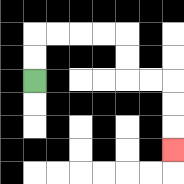{'start': '[1, 3]', 'end': '[7, 6]', 'path_directions': 'U,U,R,R,R,R,D,D,R,R,D,D,D', 'path_coordinates': '[[1, 3], [1, 2], [1, 1], [2, 1], [3, 1], [4, 1], [5, 1], [5, 2], [5, 3], [6, 3], [7, 3], [7, 4], [7, 5], [7, 6]]'}